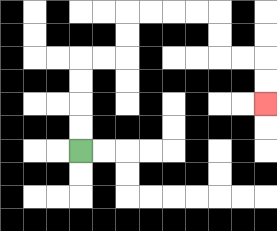{'start': '[3, 6]', 'end': '[11, 4]', 'path_directions': 'U,U,U,U,R,R,U,U,R,R,R,R,D,D,R,R,D,D', 'path_coordinates': '[[3, 6], [3, 5], [3, 4], [3, 3], [3, 2], [4, 2], [5, 2], [5, 1], [5, 0], [6, 0], [7, 0], [8, 0], [9, 0], [9, 1], [9, 2], [10, 2], [11, 2], [11, 3], [11, 4]]'}